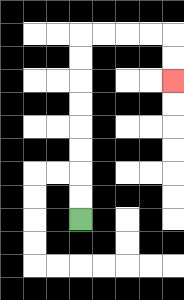{'start': '[3, 9]', 'end': '[7, 3]', 'path_directions': 'U,U,U,U,U,U,U,U,R,R,R,R,D,D', 'path_coordinates': '[[3, 9], [3, 8], [3, 7], [3, 6], [3, 5], [3, 4], [3, 3], [3, 2], [3, 1], [4, 1], [5, 1], [6, 1], [7, 1], [7, 2], [7, 3]]'}